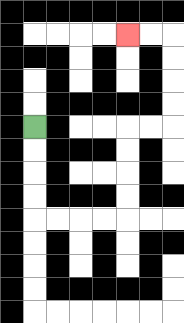{'start': '[1, 5]', 'end': '[5, 1]', 'path_directions': 'D,D,D,D,R,R,R,R,U,U,U,U,R,R,U,U,U,U,L,L', 'path_coordinates': '[[1, 5], [1, 6], [1, 7], [1, 8], [1, 9], [2, 9], [3, 9], [4, 9], [5, 9], [5, 8], [5, 7], [5, 6], [5, 5], [6, 5], [7, 5], [7, 4], [7, 3], [7, 2], [7, 1], [6, 1], [5, 1]]'}